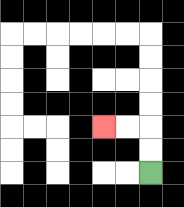{'start': '[6, 7]', 'end': '[4, 5]', 'path_directions': 'U,U,L,L', 'path_coordinates': '[[6, 7], [6, 6], [6, 5], [5, 5], [4, 5]]'}